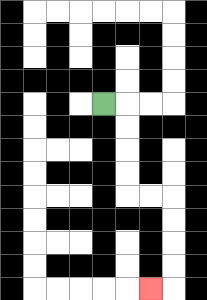{'start': '[4, 4]', 'end': '[6, 12]', 'path_directions': 'R,D,D,D,D,R,R,D,D,D,D,L', 'path_coordinates': '[[4, 4], [5, 4], [5, 5], [5, 6], [5, 7], [5, 8], [6, 8], [7, 8], [7, 9], [7, 10], [7, 11], [7, 12], [6, 12]]'}